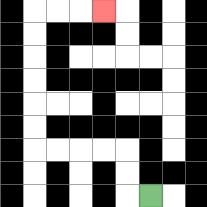{'start': '[6, 8]', 'end': '[4, 0]', 'path_directions': 'L,U,U,L,L,L,L,U,U,U,U,U,U,R,R,R', 'path_coordinates': '[[6, 8], [5, 8], [5, 7], [5, 6], [4, 6], [3, 6], [2, 6], [1, 6], [1, 5], [1, 4], [1, 3], [1, 2], [1, 1], [1, 0], [2, 0], [3, 0], [4, 0]]'}